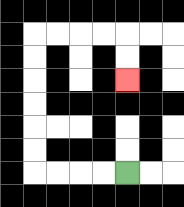{'start': '[5, 7]', 'end': '[5, 3]', 'path_directions': 'L,L,L,L,U,U,U,U,U,U,R,R,R,R,D,D', 'path_coordinates': '[[5, 7], [4, 7], [3, 7], [2, 7], [1, 7], [1, 6], [1, 5], [1, 4], [1, 3], [1, 2], [1, 1], [2, 1], [3, 1], [4, 1], [5, 1], [5, 2], [5, 3]]'}